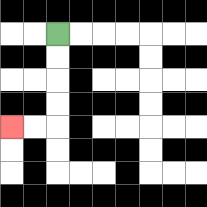{'start': '[2, 1]', 'end': '[0, 5]', 'path_directions': 'D,D,D,D,L,L', 'path_coordinates': '[[2, 1], [2, 2], [2, 3], [2, 4], [2, 5], [1, 5], [0, 5]]'}